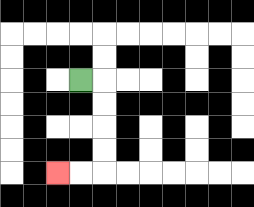{'start': '[3, 3]', 'end': '[2, 7]', 'path_directions': 'R,D,D,D,D,L,L', 'path_coordinates': '[[3, 3], [4, 3], [4, 4], [4, 5], [4, 6], [4, 7], [3, 7], [2, 7]]'}